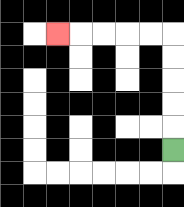{'start': '[7, 6]', 'end': '[2, 1]', 'path_directions': 'U,U,U,U,U,L,L,L,L,L', 'path_coordinates': '[[7, 6], [7, 5], [7, 4], [7, 3], [7, 2], [7, 1], [6, 1], [5, 1], [4, 1], [3, 1], [2, 1]]'}